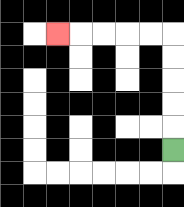{'start': '[7, 6]', 'end': '[2, 1]', 'path_directions': 'U,U,U,U,U,L,L,L,L,L', 'path_coordinates': '[[7, 6], [7, 5], [7, 4], [7, 3], [7, 2], [7, 1], [6, 1], [5, 1], [4, 1], [3, 1], [2, 1]]'}